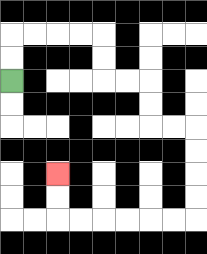{'start': '[0, 3]', 'end': '[2, 7]', 'path_directions': 'U,U,R,R,R,R,D,D,R,R,D,D,R,R,D,D,D,D,L,L,L,L,L,L,U,U', 'path_coordinates': '[[0, 3], [0, 2], [0, 1], [1, 1], [2, 1], [3, 1], [4, 1], [4, 2], [4, 3], [5, 3], [6, 3], [6, 4], [6, 5], [7, 5], [8, 5], [8, 6], [8, 7], [8, 8], [8, 9], [7, 9], [6, 9], [5, 9], [4, 9], [3, 9], [2, 9], [2, 8], [2, 7]]'}